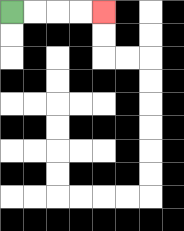{'start': '[0, 0]', 'end': '[4, 0]', 'path_directions': 'R,R,R,R', 'path_coordinates': '[[0, 0], [1, 0], [2, 0], [3, 0], [4, 0]]'}